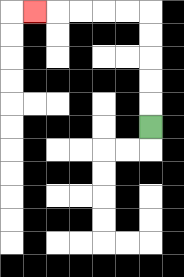{'start': '[6, 5]', 'end': '[1, 0]', 'path_directions': 'U,U,U,U,U,L,L,L,L,L', 'path_coordinates': '[[6, 5], [6, 4], [6, 3], [6, 2], [6, 1], [6, 0], [5, 0], [4, 0], [3, 0], [2, 0], [1, 0]]'}